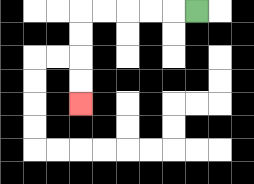{'start': '[8, 0]', 'end': '[3, 4]', 'path_directions': 'L,L,L,L,L,D,D,D,D', 'path_coordinates': '[[8, 0], [7, 0], [6, 0], [5, 0], [4, 0], [3, 0], [3, 1], [3, 2], [3, 3], [3, 4]]'}